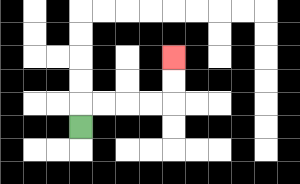{'start': '[3, 5]', 'end': '[7, 2]', 'path_directions': 'U,R,R,R,R,U,U', 'path_coordinates': '[[3, 5], [3, 4], [4, 4], [5, 4], [6, 4], [7, 4], [7, 3], [7, 2]]'}